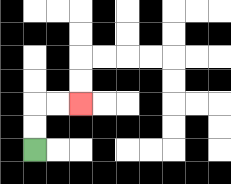{'start': '[1, 6]', 'end': '[3, 4]', 'path_directions': 'U,U,R,R', 'path_coordinates': '[[1, 6], [1, 5], [1, 4], [2, 4], [3, 4]]'}